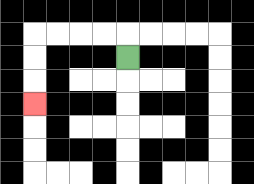{'start': '[5, 2]', 'end': '[1, 4]', 'path_directions': 'U,L,L,L,L,D,D,D', 'path_coordinates': '[[5, 2], [5, 1], [4, 1], [3, 1], [2, 1], [1, 1], [1, 2], [1, 3], [1, 4]]'}